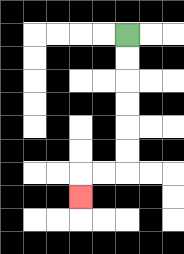{'start': '[5, 1]', 'end': '[3, 8]', 'path_directions': 'D,D,D,D,D,D,L,L,D', 'path_coordinates': '[[5, 1], [5, 2], [5, 3], [5, 4], [5, 5], [5, 6], [5, 7], [4, 7], [3, 7], [3, 8]]'}